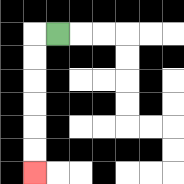{'start': '[2, 1]', 'end': '[1, 7]', 'path_directions': 'L,D,D,D,D,D,D', 'path_coordinates': '[[2, 1], [1, 1], [1, 2], [1, 3], [1, 4], [1, 5], [1, 6], [1, 7]]'}